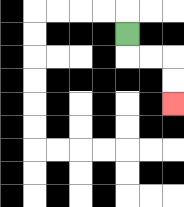{'start': '[5, 1]', 'end': '[7, 4]', 'path_directions': 'D,R,R,D,D', 'path_coordinates': '[[5, 1], [5, 2], [6, 2], [7, 2], [7, 3], [7, 4]]'}